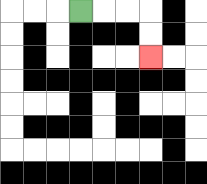{'start': '[3, 0]', 'end': '[6, 2]', 'path_directions': 'R,R,R,D,D', 'path_coordinates': '[[3, 0], [4, 0], [5, 0], [6, 0], [6, 1], [6, 2]]'}